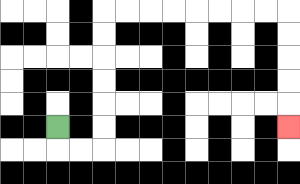{'start': '[2, 5]', 'end': '[12, 5]', 'path_directions': 'D,R,R,U,U,U,U,U,U,R,R,R,R,R,R,R,R,D,D,D,D,D', 'path_coordinates': '[[2, 5], [2, 6], [3, 6], [4, 6], [4, 5], [4, 4], [4, 3], [4, 2], [4, 1], [4, 0], [5, 0], [6, 0], [7, 0], [8, 0], [9, 0], [10, 0], [11, 0], [12, 0], [12, 1], [12, 2], [12, 3], [12, 4], [12, 5]]'}